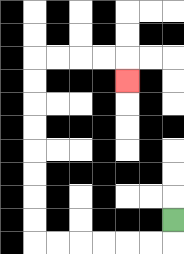{'start': '[7, 9]', 'end': '[5, 3]', 'path_directions': 'D,L,L,L,L,L,L,U,U,U,U,U,U,U,U,R,R,R,R,D', 'path_coordinates': '[[7, 9], [7, 10], [6, 10], [5, 10], [4, 10], [3, 10], [2, 10], [1, 10], [1, 9], [1, 8], [1, 7], [1, 6], [1, 5], [1, 4], [1, 3], [1, 2], [2, 2], [3, 2], [4, 2], [5, 2], [5, 3]]'}